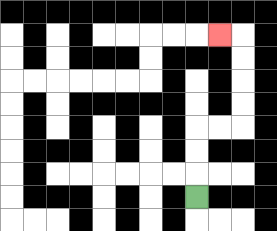{'start': '[8, 8]', 'end': '[9, 1]', 'path_directions': 'U,U,U,R,R,U,U,U,U,L', 'path_coordinates': '[[8, 8], [8, 7], [8, 6], [8, 5], [9, 5], [10, 5], [10, 4], [10, 3], [10, 2], [10, 1], [9, 1]]'}